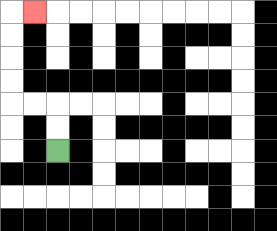{'start': '[2, 6]', 'end': '[1, 0]', 'path_directions': 'U,U,L,L,U,U,U,U,R', 'path_coordinates': '[[2, 6], [2, 5], [2, 4], [1, 4], [0, 4], [0, 3], [0, 2], [0, 1], [0, 0], [1, 0]]'}